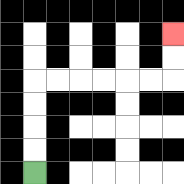{'start': '[1, 7]', 'end': '[7, 1]', 'path_directions': 'U,U,U,U,R,R,R,R,R,R,U,U', 'path_coordinates': '[[1, 7], [1, 6], [1, 5], [1, 4], [1, 3], [2, 3], [3, 3], [4, 3], [5, 3], [6, 3], [7, 3], [7, 2], [7, 1]]'}